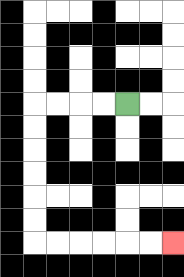{'start': '[5, 4]', 'end': '[7, 10]', 'path_directions': 'L,L,L,L,D,D,D,D,D,D,R,R,R,R,R,R', 'path_coordinates': '[[5, 4], [4, 4], [3, 4], [2, 4], [1, 4], [1, 5], [1, 6], [1, 7], [1, 8], [1, 9], [1, 10], [2, 10], [3, 10], [4, 10], [5, 10], [6, 10], [7, 10]]'}